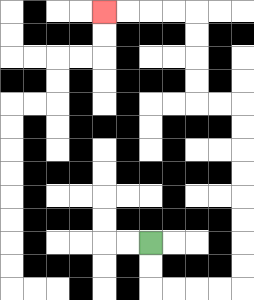{'start': '[6, 10]', 'end': '[4, 0]', 'path_directions': 'D,D,R,R,R,R,U,U,U,U,U,U,U,U,L,L,U,U,U,U,L,L,L,L', 'path_coordinates': '[[6, 10], [6, 11], [6, 12], [7, 12], [8, 12], [9, 12], [10, 12], [10, 11], [10, 10], [10, 9], [10, 8], [10, 7], [10, 6], [10, 5], [10, 4], [9, 4], [8, 4], [8, 3], [8, 2], [8, 1], [8, 0], [7, 0], [6, 0], [5, 0], [4, 0]]'}